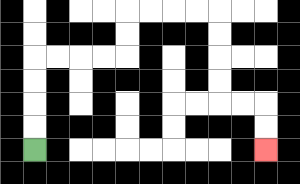{'start': '[1, 6]', 'end': '[11, 6]', 'path_directions': 'U,U,U,U,R,R,R,R,U,U,R,R,R,R,D,D,D,D,R,R,D,D', 'path_coordinates': '[[1, 6], [1, 5], [1, 4], [1, 3], [1, 2], [2, 2], [3, 2], [4, 2], [5, 2], [5, 1], [5, 0], [6, 0], [7, 0], [8, 0], [9, 0], [9, 1], [9, 2], [9, 3], [9, 4], [10, 4], [11, 4], [11, 5], [11, 6]]'}